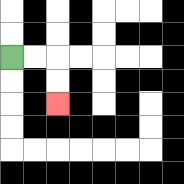{'start': '[0, 2]', 'end': '[2, 4]', 'path_directions': 'R,R,D,D', 'path_coordinates': '[[0, 2], [1, 2], [2, 2], [2, 3], [2, 4]]'}